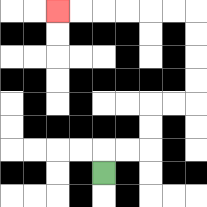{'start': '[4, 7]', 'end': '[2, 0]', 'path_directions': 'U,R,R,U,U,R,R,U,U,U,U,L,L,L,L,L,L', 'path_coordinates': '[[4, 7], [4, 6], [5, 6], [6, 6], [6, 5], [6, 4], [7, 4], [8, 4], [8, 3], [8, 2], [8, 1], [8, 0], [7, 0], [6, 0], [5, 0], [4, 0], [3, 0], [2, 0]]'}